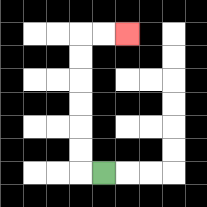{'start': '[4, 7]', 'end': '[5, 1]', 'path_directions': 'L,U,U,U,U,U,U,R,R', 'path_coordinates': '[[4, 7], [3, 7], [3, 6], [3, 5], [3, 4], [3, 3], [3, 2], [3, 1], [4, 1], [5, 1]]'}